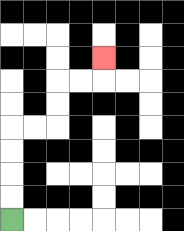{'start': '[0, 9]', 'end': '[4, 2]', 'path_directions': 'U,U,U,U,R,R,U,U,R,R,U', 'path_coordinates': '[[0, 9], [0, 8], [0, 7], [0, 6], [0, 5], [1, 5], [2, 5], [2, 4], [2, 3], [3, 3], [4, 3], [4, 2]]'}